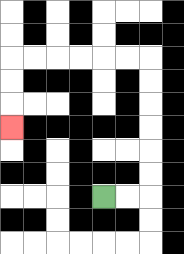{'start': '[4, 8]', 'end': '[0, 5]', 'path_directions': 'R,R,U,U,U,U,U,U,L,L,L,L,L,L,D,D,D', 'path_coordinates': '[[4, 8], [5, 8], [6, 8], [6, 7], [6, 6], [6, 5], [6, 4], [6, 3], [6, 2], [5, 2], [4, 2], [3, 2], [2, 2], [1, 2], [0, 2], [0, 3], [0, 4], [0, 5]]'}